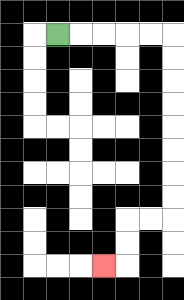{'start': '[2, 1]', 'end': '[4, 11]', 'path_directions': 'R,R,R,R,R,D,D,D,D,D,D,D,D,L,L,D,D,L', 'path_coordinates': '[[2, 1], [3, 1], [4, 1], [5, 1], [6, 1], [7, 1], [7, 2], [7, 3], [7, 4], [7, 5], [7, 6], [7, 7], [7, 8], [7, 9], [6, 9], [5, 9], [5, 10], [5, 11], [4, 11]]'}